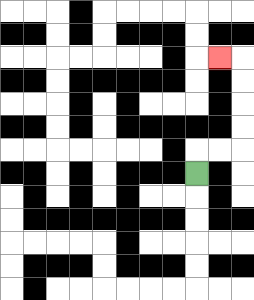{'start': '[8, 7]', 'end': '[9, 2]', 'path_directions': 'U,R,R,U,U,U,U,L', 'path_coordinates': '[[8, 7], [8, 6], [9, 6], [10, 6], [10, 5], [10, 4], [10, 3], [10, 2], [9, 2]]'}